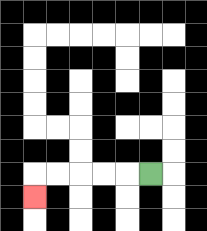{'start': '[6, 7]', 'end': '[1, 8]', 'path_directions': 'L,L,L,L,L,D', 'path_coordinates': '[[6, 7], [5, 7], [4, 7], [3, 7], [2, 7], [1, 7], [1, 8]]'}